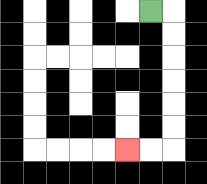{'start': '[6, 0]', 'end': '[5, 6]', 'path_directions': 'R,D,D,D,D,D,D,L,L', 'path_coordinates': '[[6, 0], [7, 0], [7, 1], [7, 2], [7, 3], [7, 4], [7, 5], [7, 6], [6, 6], [5, 6]]'}